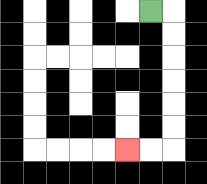{'start': '[6, 0]', 'end': '[5, 6]', 'path_directions': 'R,D,D,D,D,D,D,L,L', 'path_coordinates': '[[6, 0], [7, 0], [7, 1], [7, 2], [7, 3], [7, 4], [7, 5], [7, 6], [6, 6], [5, 6]]'}